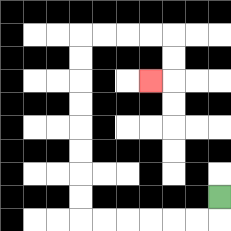{'start': '[9, 8]', 'end': '[6, 3]', 'path_directions': 'D,L,L,L,L,L,L,U,U,U,U,U,U,U,U,R,R,R,R,D,D,L', 'path_coordinates': '[[9, 8], [9, 9], [8, 9], [7, 9], [6, 9], [5, 9], [4, 9], [3, 9], [3, 8], [3, 7], [3, 6], [3, 5], [3, 4], [3, 3], [3, 2], [3, 1], [4, 1], [5, 1], [6, 1], [7, 1], [7, 2], [7, 3], [6, 3]]'}